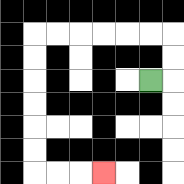{'start': '[6, 3]', 'end': '[4, 7]', 'path_directions': 'R,U,U,L,L,L,L,L,L,D,D,D,D,D,D,R,R,R', 'path_coordinates': '[[6, 3], [7, 3], [7, 2], [7, 1], [6, 1], [5, 1], [4, 1], [3, 1], [2, 1], [1, 1], [1, 2], [1, 3], [1, 4], [1, 5], [1, 6], [1, 7], [2, 7], [3, 7], [4, 7]]'}